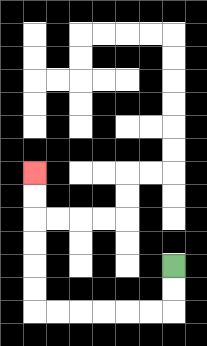{'start': '[7, 11]', 'end': '[1, 7]', 'path_directions': 'D,D,L,L,L,L,L,L,U,U,U,U,U,U', 'path_coordinates': '[[7, 11], [7, 12], [7, 13], [6, 13], [5, 13], [4, 13], [3, 13], [2, 13], [1, 13], [1, 12], [1, 11], [1, 10], [1, 9], [1, 8], [1, 7]]'}